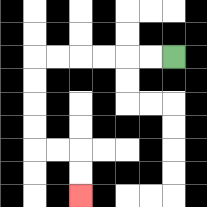{'start': '[7, 2]', 'end': '[3, 8]', 'path_directions': 'L,L,L,L,L,L,D,D,D,D,R,R,D,D', 'path_coordinates': '[[7, 2], [6, 2], [5, 2], [4, 2], [3, 2], [2, 2], [1, 2], [1, 3], [1, 4], [1, 5], [1, 6], [2, 6], [3, 6], [3, 7], [3, 8]]'}